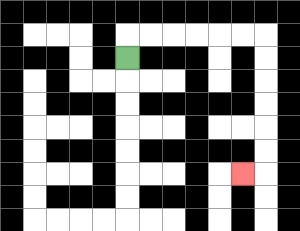{'start': '[5, 2]', 'end': '[10, 7]', 'path_directions': 'U,R,R,R,R,R,R,D,D,D,D,D,D,L', 'path_coordinates': '[[5, 2], [5, 1], [6, 1], [7, 1], [8, 1], [9, 1], [10, 1], [11, 1], [11, 2], [11, 3], [11, 4], [11, 5], [11, 6], [11, 7], [10, 7]]'}